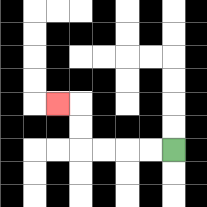{'start': '[7, 6]', 'end': '[2, 4]', 'path_directions': 'L,L,L,L,U,U,L', 'path_coordinates': '[[7, 6], [6, 6], [5, 6], [4, 6], [3, 6], [3, 5], [3, 4], [2, 4]]'}